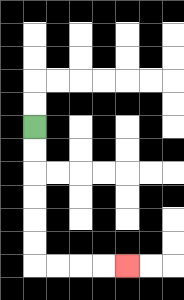{'start': '[1, 5]', 'end': '[5, 11]', 'path_directions': 'D,D,D,D,D,D,R,R,R,R', 'path_coordinates': '[[1, 5], [1, 6], [1, 7], [1, 8], [1, 9], [1, 10], [1, 11], [2, 11], [3, 11], [4, 11], [5, 11]]'}